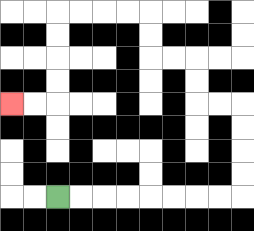{'start': '[2, 8]', 'end': '[0, 4]', 'path_directions': 'R,R,R,R,R,R,R,R,U,U,U,U,L,L,U,U,L,L,U,U,L,L,L,L,D,D,D,D,L,L', 'path_coordinates': '[[2, 8], [3, 8], [4, 8], [5, 8], [6, 8], [7, 8], [8, 8], [9, 8], [10, 8], [10, 7], [10, 6], [10, 5], [10, 4], [9, 4], [8, 4], [8, 3], [8, 2], [7, 2], [6, 2], [6, 1], [6, 0], [5, 0], [4, 0], [3, 0], [2, 0], [2, 1], [2, 2], [2, 3], [2, 4], [1, 4], [0, 4]]'}